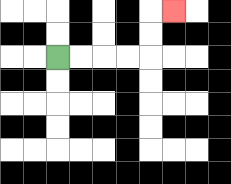{'start': '[2, 2]', 'end': '[7, 0]', 'path_directions': 'R,R,R,R,U,U,R', 'path_coordinates': '[[2, 2], [3, 2], [4, 2], [5, 2], [6, 2], [6, 1], [6, 0], [7, 0]]'}